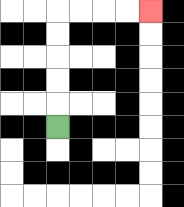{'start': '[2, 5]', 'end': '[6, 0]', 'path_directions': 'U,U,U,U,U,R,R,R,R', 'path_coordinates': '[[2, 5], [2, 4], [2, 3], [2, 2], [2, 1], [2, 0], [3, 0], [4, 0], [5, 0], [6, 0]]'}